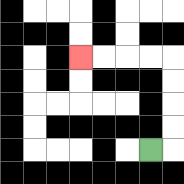{'start': '[6, 6]', 'end': '[3, 2]', 'path_directions': 'R,U,U,U,U,L,L,L,L', 'path_coordinates': '[[6, 6], [7, 6], [7, 5], [7, 4], [7, 3], [7, 2], [6, 2], [5, 2], [4, 2], [3, 2]]'}